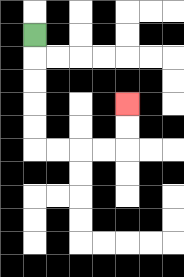{'start': '[1, 1]', 'end': '[5, 4]', 'path_directions': 'D,D,D,D,D,R,R,R,R,U,U', 'path_coordinates': '[[1, 1], [1, 2], [1, 3], [1, 4], [1, 5], [1, 6], [2, 6], [3, 6], [4, 6], [5, 6], [5, 5], [5, 4]]'}